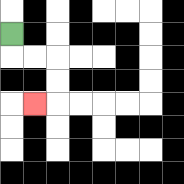{'start': '[0, 1]', 'end': '[1, 4]', 'path_directions': 'D,R,R,D,D,L', 'path_coordinates': '[[0, 1], [0, 2], [1, 2], [2, 2], [2, 3], [2, 4], [1, 4]]'}